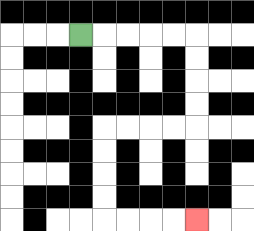{'start': '[3, 1]', 'end': '[8, 9]', 'path_directions': 'R,R,R,R,R,D,D,D,D,L,L,L,L,D,D,D,D,R,R,R,R', 'path_coordinates': '[[3, 1], [4, 1], [5, 1], [6, 1], [7, 1], [8, 1], [8, 2], [8, 3], [8, 4], [8, 5], [7, 5], [6, 5], [5, 5], [4, 5], [4, 6], [4, 7], [4, 8], [4, 9], [5, 9], [6, 9], [7, 9], [8, 9]]'}